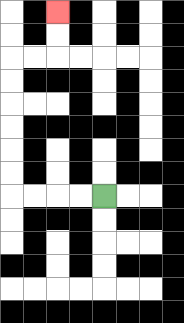{'start': '[4, 8]', 'end': '[2, 0]', 'path_directions': 'L,L,L,L,U,U,U,U,U,U,R,R,U,U', 'path_coordinates': '[[4, 8], [3, 8], [2, 8], [1, 8], [0, 8], [0, 7], [0, 6], [0, 5], [0, 4], [0, 3], [0, 2], [1, 2], [2, 2], [2, 1], [2, 0]]'}